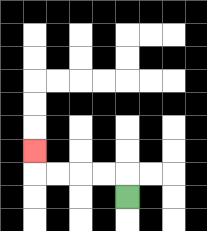{'start': '[5, 8]', 'end': '[1, 6]', 'path_directions': 'U,L,L,L,L,U', 'path_coordinates': '[[5, 8], [5, 7], [4, 7], [3, 7], [2, 7], [1, 7], [1, 6]]'}